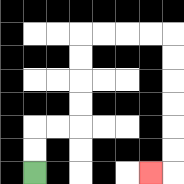{'start': '[1, 7]', 'end': '[6, 7]', 'path_directions': 'U,U,R,R,U,U,U,U,R,R,R,R,D,D,D,D,D,D,L', 'path_coordinates': '[[1, 7], [1, 6], [1, 5], [2, 5], [3, 5], [3, 4], [3, 3], [3, 2], [3, 1], [4, 1], [5, 1], [6, 1], [7, 1], [7, 2], [7, 3], [7, 4], [7, 5], [7, 6], [7, 7], [6, 7]]'}